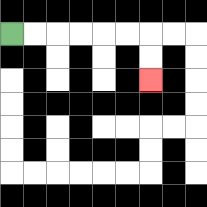{'start': '[0, 1]', 'end': '[6, 3]', 'path_directions': 'R,R,R,R,R,R,D,D', 'path_coordinates': '[[0, 1], [1, 1], [2, 1], [3, 1], [4, 1], [5, 1], [6, 1], [6, 2], [6, 3]]'}